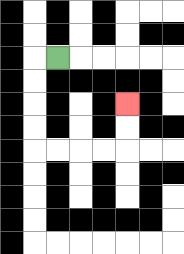{'start': '[2, 2]', 'end': '[5, 4]', 'path_directions': 'L,D,D,D,D,R,R,R,R,U,U', 'path_coordinates': '[[2, 2], [1, 2], [1, 3], [1, 4], [1, 5], [1, 6], [2, 6], [3, 6], [4, 6], [5, 6], [5, 5], [5, 4]]'}